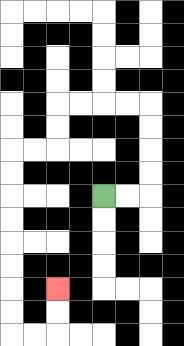{'start': '[4, 8]', 'end': '[2, 12]', 'path_directions': 'R,R,U,U,U,U,L,L,L,L,D,D,L,L,D,D,D,D,D,D,D,D,R,R,U,U', 'path_coordinates': '[[4, 8], [5, 8], [6, 8], [6, 7], [6, 6], [6, 5], [6, 4], [5, 4], [4, 4], [3, 4], [2, 4], [2, 5], [2, 6], [1, 6], [0, 6], [0, 7], [0, 8], [0, 9], [0, 10], [0, 11], [0, 12], [0, 13], [0, 14], [1, 14], [2, 14], [2, 13], [2, 12]]'}